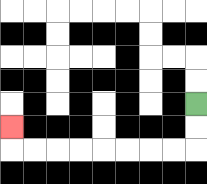{'start': '[8, 4]', 'end': '[0, 5]', 'path_directions': 'D,D,L,L,L,L,L,L,L,L,U', 'path_coordinates': '[[8, 4], [8, 5], [8, 6], [7, 6], [6, 6], [5, 6], [4, 6], [3, 6], [2, 6], [1, 6], [0, 6], [0, 5]]'}